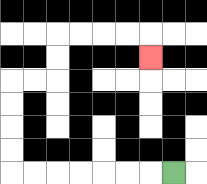{'start': '[7, 7]', 'end': '[6, 2]', 'path_directions': 'L,L,L,L,L,L,L,U,U,U,U,R,R,U,U,R,R,R,R,D', 'path_coordinates': '[[7, 7], [6, 7], [5, 7], [4, 7], [3, 7], [2, 7], [1, 7], [0, 7], [0, 6], [0, 5], [0, 4], [0, 3], [1, 3], [2, 3], [2, 2], [2, 1], [3, 1], [4, 1], [5, 1], [6, 1], [6, 2]]'}